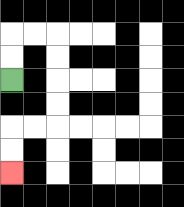{'start': '[0, 3]', 'end': '[0, 7]', 'path_directions': 'U,U,R,R,D,D,D,D,L,L,D,D', 'path_coordinates': '[[0, 3], [0, 2], [0, 1], [1, 1], [2, 1], [2, 2], [2, 3], [2, 4], [2, 5], [1, 5], [0, 5], [0, 6], [0, 7]]'}